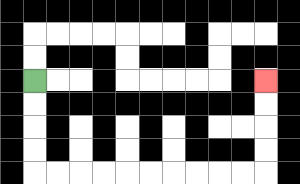{'start': '[1, 3]', 'end': '[11, 3]', 'path_directions': 'D,D,D,D,R,R,R,R,R,R,R,R,R,R,U,U,U,U', 'path_coordinates': '[[1, 3], [1, 4], [1, 5], [1, 6], [1, 7], [2, 7], [3, 7], [4, 7], [5, 7], [6, 7], [7, 7], [8, 7], [9, 7], [10, 7], [11, 7], [11, 6], [11, 5], [11, 4], [11, 3]]'}